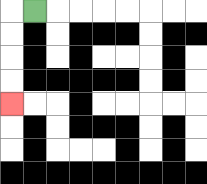{'start': '[1, 0]', 'end': '[0, 4]', 'path_directions': 'L,D,D,D,D', 'path_coordinates': '[[1, 0], [0, 0], [0, 1], [0, 2], [0, 3], [0, 4]]'}